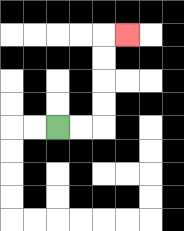{'start': '[2, 5]', 'end': '[5, 1]', 'path_directions': 'R,R,U,U,U,U,R', 'path_coordinates': '[[2, 5], [3, 5], [4, 5], [4, 4], [4, 3], [4, 2], [4, 1], [5, 1]]'}